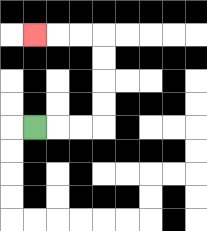{'start': '[1, 5]', 'end': '[1, 1]', 'path_directions': 'R,R,R,U,U,U,U,L,L,L', 'path_coordinates': '[[1, 5], [2, 5], [3, 5], [4, 5], [4, 4], [4, 3], [4, 2], [4, 1], [3, 1], [2, 1], [1, 1]]'}